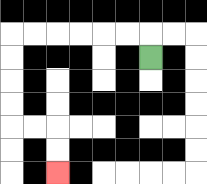{'start': '[6, 2]', 'end': '[2, 7]', 'path_directions': 'U,L,L,L,L,L,L,D,D,D,D,R,R,D,D', 'path_coordinates': '[[6, 2], [6, 1], [5, 1], [4, 1], [3, 1], [2, 1], [1, 1], [0, 1], [0, 2], [0, 3], [0, 4], [0, 5], [1, 5], [2, 5], [2, 6], [2, 7]]'}